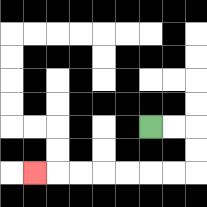{'start': '[6, 5]', 'end': '[1, 7]', 'path_directions': 'R,R,D,D,L,L,L,L,L,L,L', 'path_coordinates': '[[6, 5], [7, 5], [8, 5], [8, 6], [8, 7], [7, 7], [6, 7], [5, 7], [4, 7], [3, 7], [2, 7], [1, 7]]'}